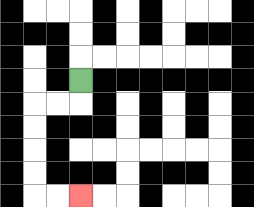{'start': '[3, 3]', 'end': '[3, 8]', 'path_directions': 'D,L,L,D,D,D,D,R,R', 'path_coordinates': '[[3, 3], [3, 4], [2, 4], [1, 4], [1, 5], [1, 6], [1, 7], [1, 8], [2, 8], [3, 8]]'}